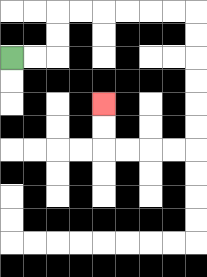{'start': '[0, 2]', 'end': '[4, 4]', 'path_directions': 'R,R,U,U,R,R,R,R,R,R,D,D,D,D,D,D,L,L,L,L,U,U', 'path_coordinates': '[[0, 2], [1, 2], [2, 2], [2, 1], [2, 0], [3, 0], [4, 0], [5, 0], [6, 0], [7, 0], [8, 0], [8, 1], [8, 2], [8, 3], [8, 4], [8, 5], [8, 6], [7, 6], [6, 6], [5, 6], [4, 6], [4, 5], [4, 4]]'}